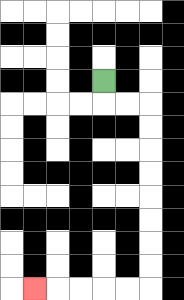{'start': '[4, 3]', 'end': '[1, 12]', 'path_directions': 'D,R,R,D,D,D,D,D,D,D,D,L,L,L,L,L', 'path_coordinates': '[[4, 3], [4, 4], [5, 4], [6, 4], [6, 5], [6, 6], [6, 7], [6, 8], [6, 9], [6, 10], [6, 11], [6, 12], [5, 12], [4, 12], [3, 12], [2, 12], [1, 12]]'}